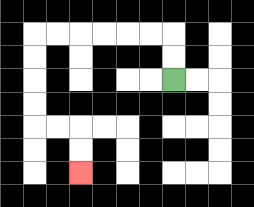{'start': '[7, 3]', 'end': '[3, 7]', 'path_directions': 'U,U,L,L,L,L,L,L,D,D,D,D,R,R,D,D', 'path_coordinates': '[[7, 3], [7, 2], [7, 1], [6, 1], [5, 1], [4, 1], [3, 1], [2, 1], [1, 1], [1, 2], [1, 3], [1, 4], [1, 5], [2, 5], [3, 5], [3, 6], [3, 7]]'}